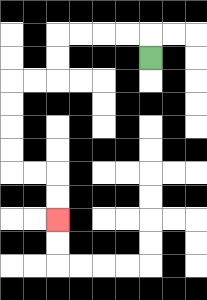{'start': '[6, 2]', 'end': '[2, 9]', 'path_directions': 'U,L,L,L,L,D,D,L,L,D,D,D,D,R,R,D,D', 'path_coordinates': '[[6, 2], [6, 1], [5, 1], [4, 1], [3, 1], [2, 1], [2, 2], [2, 3], [1, 3], [0, 3], [0, 4], [0, 5], [0, 6], [0, 7], [1, 7], [2, 7], [2, 8], [2, 9]]'}